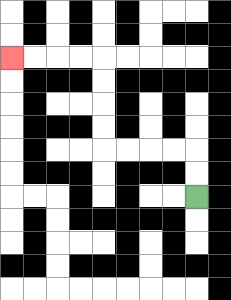{'start': '[8, 8]', 'end': '[0, 2]', 'path_directions': 'U,U,L,L,L,L,U,U,U,U,L,L,L,L', 'path_coordinates': '[[8, 8], [8, 7], [8, 6], [7, 6], [6, 6], [5, 6], [4, 6], [4, 5], [4, 4], [4, 3], [4, 2], [3, 2], [2, 2], [1, 2], [0, 2]]'}